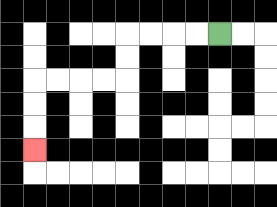{'start': '[9, 1]', 'end': '[1, 6]', 'path_directions': 'L,L,L,L,D,D,L,L,L,L,D,D,D', 'path_coordinates': '[[9, 1], [8, 1], [7, 1], [6, 1], [5, 1], [5, 2], [5, 3], [4, 3], [3, 3], [2, 3], [1, 3], [1, 4], [1, 5], [1, 6]]'}